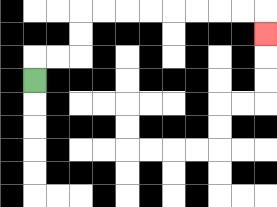{'start': '[1, 3]', 'end': '[11, 1]', 'path_directions': 'U,R,R,U,U,R,R,R,R,R,R,R,R,D', 'path_coordinates': '[[1, 3], [1, 2], [2, 2], [3, 2], [3, 1], [3, 0], [4, 0], [5, 0], [6, 0], [7, 0], [8, 0], [9, 0], [10, 0], [11, 0], [11, 1]]'}